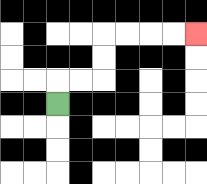{'start': '[2, 4]', 'end': '[8, 1]', 'path_directions': 'U,R,R,U,U,R,R,R,R', 'path_coordinates': '[[2, 4], [2, 3], [3, 3], [4, 3], [4, 2], [4, 1], [5, 1], [6, 1], [7, 1], [8, 1]]'}